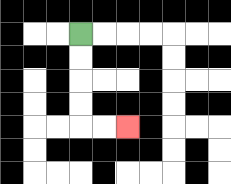{'start': '[3, 1]', 'end': '[5, 5]', 'path_directions': 'D,D,D,D,R,R', 'path_coordinates': '[[3, 1], [3, 2], [3, 3], [3, 4], [3, 5], [4, 5], [5, 5]]'}